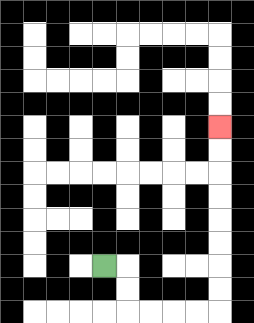{'start': '[4, 11]', 'end': '[9, 5]', 'path_directions': 'R,D,D,R,R,R,R,U,U,U,U,U,U,U,U', 'path_coordinates': '[[4, 11], [5, 11], [5, 12], [5, 13], [6, 13], [7, 13], [8, 13], [9, 13], [9, 12], [9, 11], [9, 10], [9, 9], [9, 8], [9, 7], [9, 6], [9, 5]]'}